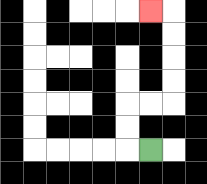{'start': '[6, 6]', 'end': '[6, 0]', 'path_directions': 'L,U,U,R,R,U,U,U,U,L', 'path_coordinates': '[[6, 6], [5, 6], [5, 5], [5, 4], [6, 4], [7, 4], [7, 3], [7, 2], [7, 1], [7, 0], [6, 0]]'}